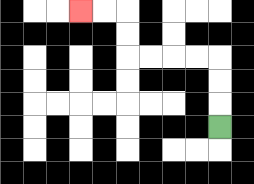{'start': '[9, 5]', 'end': '[3, 0]', 'path_directions': 'U,U,U,L,L,L,L,U,U,L,L', 'path_coordinates': '[[9, 5], [9, 4], [9, 3], [9, 2], [8, 2], [7, 2], [6, 2], [5, 2], [5, 1], [5, 0], [4, 0], [3, 0]]'}